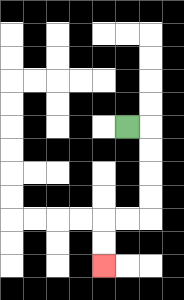{'start': '[5, 5]', 'end': '[4, 11]', 'path_directions': 'R,D,D,D,D,L,L,D,D', 'path_coordinates': '[[5, 5], [6, 5], [6, 6], [6, 7], [6, 8], [6, 9], [5, 9], [4, 9], [4, 10], [4, 11]]'}